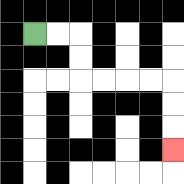{'start': '[1, 1]', 'end': '[7, 6]', 'path_directions': 'R,R,D,D,R,R,R,R,D,D,D', 'path_coordinates': '[[1, 1], [2, 1], [3, 1], [3, 2], [3, 3], [4, 3], [5, 3], [6, 3], [7, 3], [7, 4], [7, 5], [7, 6]]'}